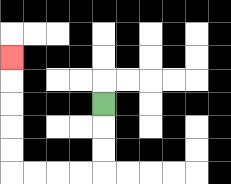{'start': '[4, 4]', 'end': '[0, 2]', 'path_directions': 'D,D,D,L,L,L,L,U,U,U,U,U', 'path_coordinates': '[[4, 4], [4, 5], [4, 6], [4, 7], [3, 7], [2, 7], [1, 7], [0, 7], [0, 6], [0, 5], [0, 4], [0, 3], [0, 2]]'}